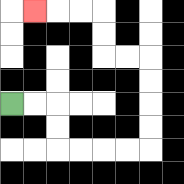{'start': '[0, 4]', 'end': '[1, 0]', 'path_directions': 'R,R,D,D,R,R,R,R,U,U,U,U,L,L,U,U,L,L,L', 'path_coordinates': '[[0, 4], [1, 4], [2, 4], [2, 5], [2, 6], [3, 6], [4, 6], [5, 6], [6, 6], [6, 5], [6, 4], [6, 3], [6, 2], [5, 2], [4, 2], [4, 1], [4, 0], [3, 0], [2, 0], [1, 0]]'}